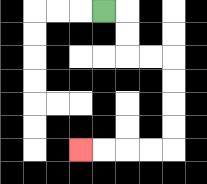{'start': '[4, 0]', 'end': '[3, 6]', 'path_directions': 'R,D,D,R,R,D,D,D,D,L,L,L,L', 'path_coordinates': '[[4, 0], [5, 0], [5, 1], [5, 2], [6, 2], [7, 2], [7, 3], [7, 4], [7, 5], [7, 6], [6, 6], [5, 6], [4, 6], [3, 6]]'}